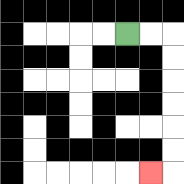{'start': '[5, 1]', 'end': '[6, 7]', 'path_directions': 'R,R,D,D,D,D,D,D,L', 'path_coordinates': '[[5, 1], [6, 1], [7, 1], [7, 2], [7, 3], [7, 4], [7, 5], [7, 6], [7, 7], [6, 7]]'}